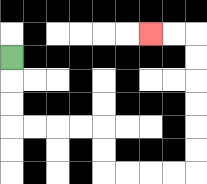{'start': '[0, 2]', 'end': '[6, 1]', 'path_directions': 'D,D,D,R,R,R,R,D,D,R,R,R,R,U,U,U,U,U,U,L,L', 'path_coordinates': '[[0, 2], [0, 3], [0, 4], [0, 5], [1, 5], [2, 5], [3, 5], [4, 5], [4, 6], [4, 7], [5, 7], [6, 7], [7, 7], [8, 7], [8, 6], [8, 5], [8, 4], [8, 3], [8, 2], [8, 1], [7, 1], [6, 1]]'}